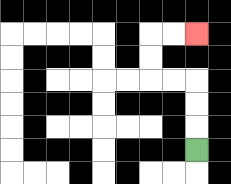{'start': '[8, 6]', 'end': '[8, 1]', 'path_directions': 'U,U,U,L,L,U,U,R,R', 'path_coordinates': '[[8, 6], [8, 5], [8, 4], [8, 3], [7, 3], [6, 3], [6, 2], [6, 1], [7, 1], [8, 1]]'}